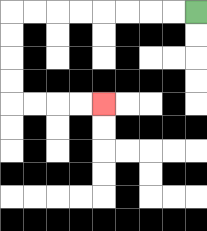{'start': '[8, 0]', 'end': '[4, 4]', 'path_directions': 'L,L,L,L,L,L,L,L,D,D,D,D,R,R,R,R', 'path_coordinates': '[[8, 0], [7, 0], [6, 0], [5, 0], [4, 0], [3, 0], [2, 0], [1, 0], [0, 0], [0, 1], [0, 2], [0, 3], [0, 4], [1, 4], [2, 4], [3, 4], [4, 4]]'}